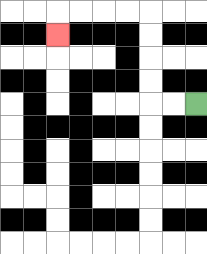{'start': '[8, 4]', 'end': '[2, 1]', 'path_directions': 'L,L,U,U,U,U,L,L,L,L,D', 'path_coordinates': '[[8, 4], [7, 4], [6, 4], [6, 3], [6, 2], [6, 1], [6, 0], [5, 0], [4, 0], [3, 0], [2, 0], [2, 1]]'}